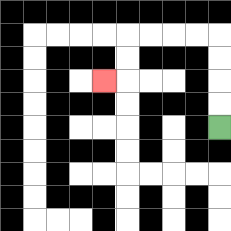{'start': '[9, 5]', 'end': '[4, 3]', 'path_directions': 'U,U,U,U,L,L,L,L,D,D,L', 'path_coordinates': '[[9, 5], [9, 4], [9, 3], [9, 2], [9, 1], [8, 1], [7, 1], [6, 1], [5, 1], [5, 2], [5, 3], [4, 3]]'}